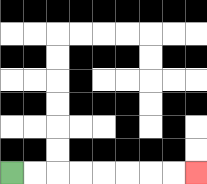{'start': '[0, 7]', 'end': '[8, 7]', 'path_directions': 'R,R,R,R,R,R,R,R', 'path_coordinates': '[[0, 7], [1, 7], [2, 7], [3, 7], [4, 7], [5, 7], [6, 7], [7, 7], [8, 7]]'}